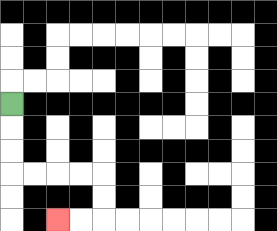{'start': '[0, 4]', 'end': '[2, 9]', 'path_directions': 'D,D,D,R,R,R,R,D,D,L,L', 'path_coordinates': '[[0, 4], [0, 5], [0, 6], [0, 7], [1, 7], [2, 7], [3, 7], [4, 7], [4, 8], [4, 9], [3, 9], [2, 9]]'}